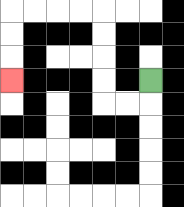{'start': '[6, 3]', 'end': '[0, 3]', 'path_directions': 'D,L,L,U,U,U,U,L,L,L,L,D,D,D', 'path_coordinates': '[[6, 3], [6, 4], [5, 4], [4, 4], [4, 3], [4, 2], [4, 1], [4, 0], [3, 0], [2, 0], [1, 0], [0, 0], [0, 1], [0, 2], [0, 3]]'}